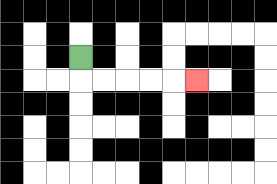{'start': '[3, 2]', 'end': '[8, 3]', 'path_directions': 'D,R,R,R,R,R', 'path_coordinates': '[[3, 2], [3, 3], [4, 3], [5, 3], [6, 3], [7, 3], [8, 3]]'}